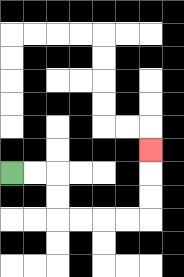{'start': '[0, 7]', 'end': '[6, 6]', 'path_directions': 'R,R,D,D,R,R,R,R,U,U,U', 'path_coordinates': '[[0, 7], [1, 7], [2, 7], [2, 8], [2, 9], [3, 9], [4, 9], [5, 9], [6, 9], [6, 8], [6, 7], [6, 6]]'}